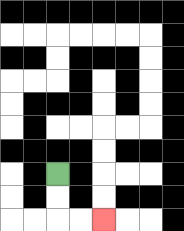{'start': '[2, 7]', 'end': '[4, 9]', 'path_directions': 'D,D,R,R', 'path_coordinates': '[[2, 7], [2, 8], [2, 9], [3, 9], [4, 9]]'}